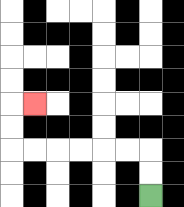{'start': '[6, 8]', 'end': '[1, 4]', 'path_directions': 'U,U,L,L,L,L,L,L,U,U,R', 'path_coordinates': '[[6, 8], [6, 7], [6, 6], [5, 6], [4, 6], [3, 6], [2, 6], [1, 6], [0, 6], [0, 5], [0, 4], [1, 4]]'}